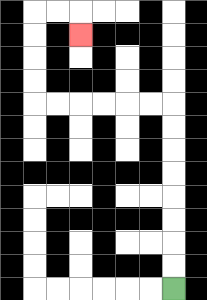{'start': '[7, 12]', 'end': '[3, 1]', 'path_directions': 'U,U,U,U,U,U,U,U,L,L,L,L,L,L,U,U,U,U,R,R,D', 'path_coordinates': '[[7, 12], [7, 11], [7, 10], [7, 9], [7, 8], [7, 7], [7, 6], [7, 5], [7, 4], [6, 4], [5, 4], [4, 4], [3, 4], [2, 4], [1, 4], [1, 3], [1, 2], [1, 1], [1, 0], [2, 0], [3, 0], [3, 1]]'}